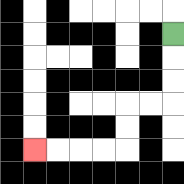{'start': '[7, 1]', 'end': '[1, 6]', 'path_directions': 'D,D,D,L,L,D,D,L,L,L,L', 'path_coordinates': '[[7, 1], [7, 2], [7, 3], [7, 4], [6, 4], [5, 4], [5, 5], [5, 6], [4, 6], [3, 6], [2, 6], [1, 6]]'}